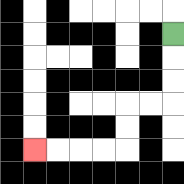{'start': '[7, 1]', 'end': '[1, 6]', 'path_directions': 'D,D,D,L,L,D,D,L,L,L,L', 'path_coordinates': '[[7, 1], [7, 2], [7, 3], [7, 4], [6, 4], [5, 4], [5, 5], [5, 6], [4, 6], [3, 6], [2, 6], [1, 6]]'}